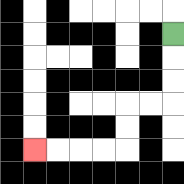{'start': '[7, 1]', 'end': '[1, 6]', 'path_directions': 'D,D,D,L,L,D,D,L,L,L,L', 'path_coordinates': '[[7, 1], [7, 2], [7, 3], [7, 4], [6, 4], [5, 4], [5, 5], [5, 6], [4, 6], [3, 6], [2, 6], [1, 6]]'}